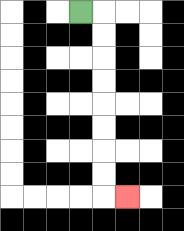{'start': '[3, 0]', 'end': '[5, 8]', 'path_directions': 'R,D,D,D,D,D,D,D,D,R', 'path_coordinates': '[[3, 0], [4, 0], [4, 1], [4, 2], [4, 3], [4, 4], [4, 5], [4, 6], [4, 7], [4, 8], [5, 8]]'}